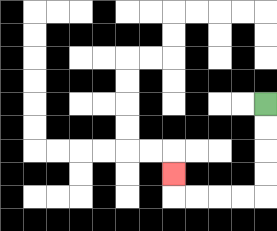{'start': '[11, 4]', 'end': '[7, 7]', 'path_directions': 'D,D,D,D,L,L,L,L,U', 'path_coordinates': '[[11, 4], [11, 5], [11, 6], [11, 7], [11, 8], [10, 8], [9, 8], [8, 8], [7, 8], [7, 7]]'}